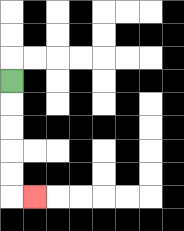{'start': '[0, 3]', 'end': '[1, 8]', 'path_directions': 'D,D,D,D,D,R', 'path_coordinates': '[[0, 3], [0, 4], [0, 5], [0, 6], [0, 7], [0, 8], [1, 8]]'}